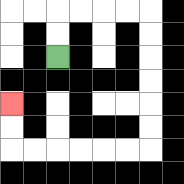{'start': '[2, 2]', 'end': '[0, 4]', 'path_directions': 'U,U,R,R,R,R,D,D,D,D,D,D,L,L,L,L,L,L,U,U', 'path_coordinates': '[[2, 2], [2, 1], [2, 0], [3, 0], [4, 0], [5, 0], [6, 0], [6, 1], [6, 2], [6, 3], [6, 4], [6, 5], [6, 6], [5, 6], [4, 6], [3, 6], [2, 6], [1, 6], [0, 6], [0, 5], [0, 4]]'}